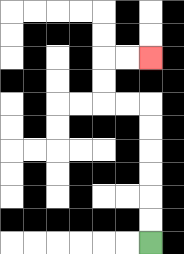{'start': '[6, 10]', 'end': '[6, 2]', 'path_directions': 'U,U,U,U,U,U,L,L,U,U,R,R', 'path_coordinates': '[[6, 10], [6, 9], [6, 8], [6, 7], [6, 6], [6, 5], [6, 4], [5, 4], [4, 4], [4, 3], [4, 2], [5, 2], [6, 2]]'}